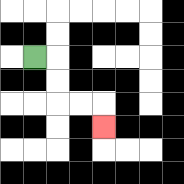{'start': '[1, 2]', 'end': '[4, 5]', 'path_directions': 'R,D,D,R,R,D', 'path_coordinates': '[[1, 2], [2, 2], [2, 3], [2, 4], [3, 4], [4, 4], [4, 5]]'}